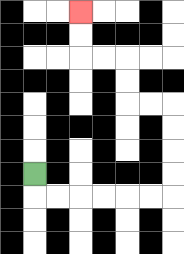{'start': '[1, 7]', 'end': '[3, 0]', 'path_directions': 'D,R,R,R,R,R,R,U,U,U,U,L,L,U,U,L,L,U,U', 'path_coordinates': '[[1, 7], [1, 8], [2, 8], [3, 8], [4, 8], [5, 8], [6, 8], [7, 8], [7, 7], [7, 6], [7, 5], [7, 4], [6, 4], [5, 4], [5, 3], [5, 2], [4, 2], [3, 2], [3, 1], [3, 0]]'}